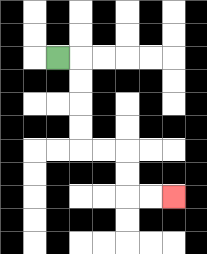{'start': '[2, 2]', 'end': '[7, 8]', 'path_directions': 'R,D,D,D,D,R,R,D,D,R,R', 'path_coordinates': '[[2, 2], [3, 2], [3, 3], [3, 4], [3, 5], [3, 6], [4, 6], [5, 6], [5, 7], [5, 8], [6, 8], [7, 8]]'}